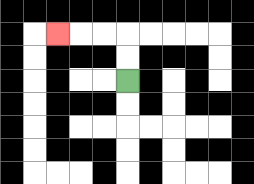{'start': '[5, 3]', 'end': '[2, 1]', 'path_directions': 'U,U,L,L,L', 'path_coordinates': '[[5, 3], [5, 2], [5, 1], [4, 1], [3, 1], [2, 1]]'}